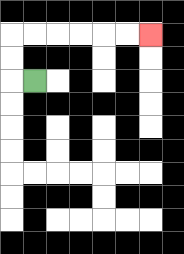{'start': '[1, 3]', 'end': '[6, 1]', 'path_directions': 'L,U,U,R,R,R,R,R,R', 'path_coordinates': '[[1, 3], [0, 3], [0, 2], [0, 1], [1, 1], [2, 1], [3, 1], [4, 1], [5, 1], [6, 1]]'}